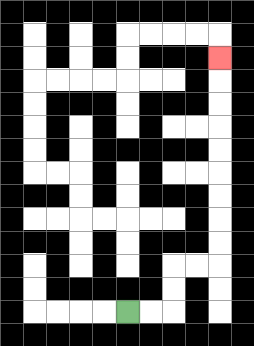{'start': '[5, 13]', 'end': '[9, 2]', 'path_directions': 'R,R,U,U,R,R,U,U,U,U,U,U,U,U,U', 'path_coordinates': '[[5, 13], [6, 13], [7, 13], [7, 12], [7, 11], [8, 11], [9, 11], [9, 10], [9, 9], [9, 8], [9, 7], [9, 6], [9, 5], [9, 4], [9, 3], [9, 2]]'}